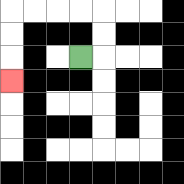{'start': '[3, 2]', 'end': '[0, 3]', 'path_directions': 'R,U,U,L,L,L,L,D,D,D', 'path_coordinates': '[[3, 2], [4, 2], [4, 1], [4, 0], [3, 0], [2, 0], [1, 0], [0, 0], [0, 1], [0, 2], [0, 3]]'}